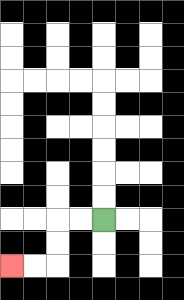{'start': '[4, 9]', 'end': '[0, 11]', 'path_directions': 'L,L,D,D,L,L', 'path_coordinates': '[[4, 9], [3, 9], [2, 9], [2, 10], [2, 11], [1, 11], [0, 11]]'}